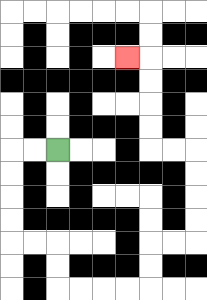{'start': '[2, 6]', 'end': '[5, 2]', 'path_directions': 'L,L,D,D,D,D,R,R,D,D,R,R,R,R,U,U,R,R,U,U,U,U,L,L,U,U,U,U,L', 'path_coordinates': '[[2, 6], [1, 6], [0, 6], [0, 7], [0, 8], [0, 9], [0, 10], [1, 10], [2, 10], [2, 11], [2, 12], [3, 12], [4, 12], [5, 12], [6, 12], [6, 11], [6, 10], [7, 10], [8, 10], [8, 9], [8, 8], [8, 7], [8, 6], [7, 6], [6, 6], [6, 5], [6, 4], [6, 3], [6, 2], [5, 2]]'}